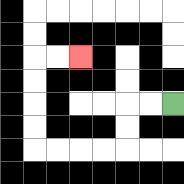{'start': '[7, 4]', 'end': '[3, 2]', 'path_directions': 'L,L,D,D,L,L,L,L,U,U,U,U,R,R', 'path_coordinates': '[[7, 4], [6, 4], [5, 4], [5, 5], [5, 6], [4, 6], [3, 6], [2, 6], [1, 6], [1, 5], [1, 4], [1, 3], [1, 2], [2, 2], [3, 2]]'}